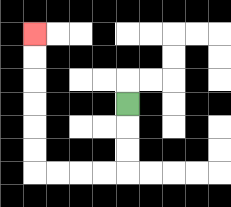{'start': '[5, 4]', 'end': '[1, 1]', 'path_directions': 'D,D,D,L,L,L,L,U,U,U,U,U,U', 'path_coordinates': '[[5, 4], [5, 5], [5, 6], [5, 7], [4, 7], [3, 7], [2, 7], [1, 7], [1, 6], [1, 5], [1, 4], [1, 3], [1, 2], [1, 1]]'}